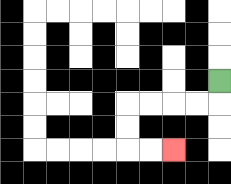{'start': '[9, 3]', 'end': '[7, 6]', 'path_directions': 'D,L,L,L,L,D,D,R,R', 'path_coordinates': '[[9, 3], [9, 4], [8, 4], [7, 4], [6, 4], [5, 4], [5, 5], [5, 6], [6, 6], [7, 6]]'}